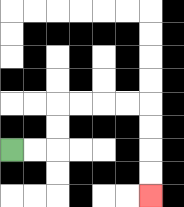{'start': '[0, 6]', 'end': '[6, 8]', 'path_directions': 'R,R,U,U,R,R,R,R,D,D,D,D', 'path_coordinates': '[[0, 6], [1, 6], [2, 6], [2, 5], [2, 4], [3, 4], [4, 4], [5, 4], [6, 4], [6, 5], [6, 6], [6, 7], [6, 8]]'}